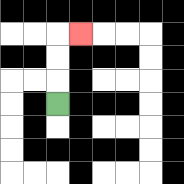{'start': '[2, 4]', 'end': '[3, 1]', 'path_directions': 'U,U,U,R', 'path_coordinates': '[[2, 4], [2, 3], [2, 2], [2, 1], [3, 1]]'}